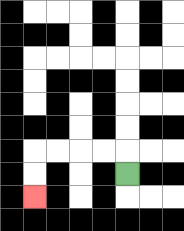{'start': '[5, 7]', 'end': '[1, 8]', 'path_directions': 'U,L,L,L,L,D,D', 'path_coordinates': '[[5, 7], [5, 6], [4, 6], [3, 6], [2, 6], [1, 6], [1, 7], [1, 8]]'}